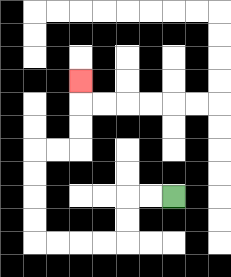{'start': '[7, 8]', 'end': '[3, 3]', 'path_directions': 'L,L,D,D,L,L,L,L,U,U,U,U,R,R,U,U,U', 'path_coordinates': '[[7, 8], [6, 8], [5, 8], [5, 9], [5, 10], [4, 10], [3, 10], [2, 10], [1, 10], [1, 9], [1, 8], [1, 7], [1, 6], [2, 6], [3, 6], [3, 5], [3, 4], [3, 3]]'}